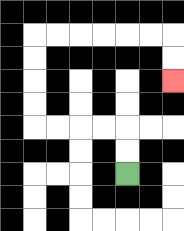{'start': '[5, 7]', 'end': '[7, 3]', 'path_directions': 'U,U,L,L,L,L,U,U,U,U,R,R,R,R,R,R,D,D', 'path_coordinates': '[[5, 7], [5, 6], [5, 5], [4, 5], [3, 5], [2, 5], [1, 5], [1, 4], [1, 3], [1, 2], [1, 1], [2, 1], [3, 1], [4, 1], [5, 1], [6, 1], [7, 1], [7, 2], [7, 3]]'}